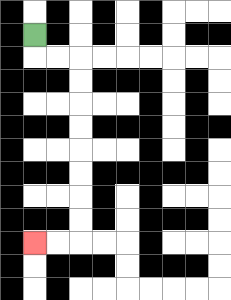{'start': '[1, 1]', 'end': '[1, 10]', 'path_directions': 'D,R,R,D,D,D,D,D,D,D,D,L,L', 'path_coordinates': '[[1, 1], [1, 2], [2, 2], [3, 2], [3, 3], [3, 4], [3, 5], [3, 6], [3, 7], [3, 8], [3, 9], [3, 10], [2, 10], [1, 10]]'}